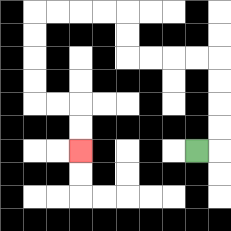{'start': '[8, 6]', 'end': '[3, 6]', 'path_directions': 'R,U,U,U,U,L,L,L,L,U,U,L,L,L,L,D,D,D,D,R,R,D,D', 'path_coordinates': '[[8, 6], [9, 6], [9, 5], [9, 4], [9, 3], [9, 2], [8, 2], [7, 2], [6, 2], [5, 2], [5, 1], [5, 0], [4, 0], [3, 0], [2, 0], [1, 0], [1, 1], [1, 2], [1, 3], [1, 4], [2, 4], [3, 4], [3, 5], [3, 6]]'}